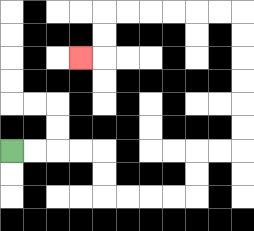{'start': '[0, 6]', 'end': '[3, 2]', 'path_directions': 'R,R,R,R,D,D,R,R,R,R,U,U,R,R,U,U,U,U,U,U,L,L,L,L,L,L,D,D,L', 'path_coordinates': '[[0, 6], [1, 6], [2, 6], [3, 6], [4, 6], [4, 7], [4, 8], [5, 8], [6, 8], [7, 8], [8, 8], [8, 7], [8, 6], [9, 6], [10, 6], [10, 5], [10, 4], [10, 3], [10, 2], [10, 1], [10, 0], [9, 0], [8, 0], [7, 0], [6, 0], [5, 0], [4, 0], [4, 1], [4, 2], [3, 2]]'}